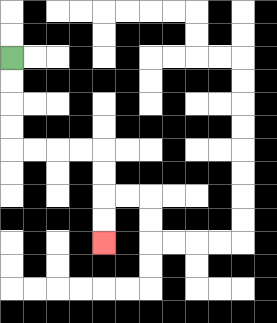{'start': '[0, 2]', 'end': '[4, 10]', 'path_directions': 'D,D,D,D,R,R,R,R,D,D,D,D', 'path_coordinates': '[[0, 2], [0, 3], [0, 4], [0, 5], [0, 6], [1, 6], [2, 6], [3, 6], [4, 6], [4, 7], [4, 8], [4, 9], [4, 10]]'}